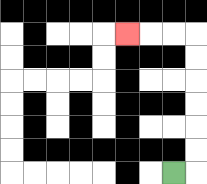{'start': '[7, 7]', 'end': '[5, 1]', 'path_directions': 'R,U,U,U,U,U,U,L,L,L', 'path_coordinates': '[[7, 7], [8, 7], [8, 6], [8, 5], [8, 4], [8, 3], [8, 2], [8, 1], [7, 1], [6, 1], [5, 1]]'}